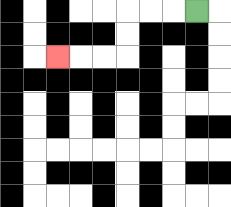{'start': '[8, 0]', 'end': '[2, 2]', 'path_directions': 'L,L,L,D,D,L,L,L', 'path_coordinates': '[[8, 0], [7, 0], [6, 0], [5, 0], [5, 1], [5, 2], [4, 2], [3, 2], [2, 2]]'}